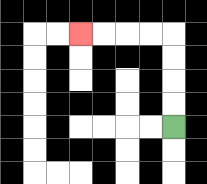{'start': '[7, 5]', 'end': '[3, 1]', 'path_directions': 'U,U,U,U,L,L,L,L', 'path_coordinates': '[[7, 5], [7, 4], [7, 3], [7, 2], [7, 1], [6, 1], [5, 1], [4, 1], [3, 1]]'}